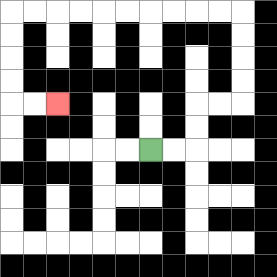{'start': '[6, 6]', 'end': '[2, 4]', 'path_directions': 'R,R,U,U,R,R,U,U,U,U,L,L,L,L,L,L,L,L,L,L,D,D,D,D,R,R', 'path_coordinates': '[[6, 6], [7, 6], [8, 6], [8, 5], [8, 4], [9, 4], [10, 4], [10, 3], [10, 2], [10, 1], [10, 0], [9, 0], [8, 0], [7, 0], [6, 0], [5, 0], [4, 0], [3, 0], [2, 0], [1, 0], [0, 0], [0, 1], [0, 2], [0, 3], [0, 4], [1, 4], [2, 4]]'}